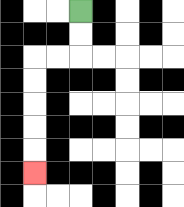{'start': '[3, 0]', 'end': '[1, 7]', 'path_directions': 'D,D,L,L,D,D,D,D,D', 'path_coordinates': '[[3, 0], [3, 1], [3, 2], [2, 2], [1, 2], [1, 3], [1, 4], [1, 5], [1, 6], [1, 7]]'}